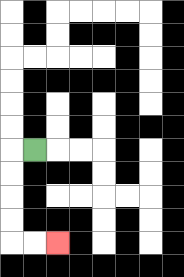{'start': '[1, 6]', 'end': '[2, 10]', 'path_directions': 'L,D,D,D,D,R,R', 'path_coordinates': '[[1, 6], [0, 6], [0, 7], [0, 8], [0, 9], [0, 10], [1, 10], [2, 10]]'}